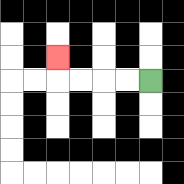{'start': '[6, 3]', 'end': '[2, 2]', 'path_directions': 'L,L,L,L,U', 'path_coordinates': '[[6, 3], [5, 3], [4, 3], [3, 3], [2, 3], [2, 2]]'}